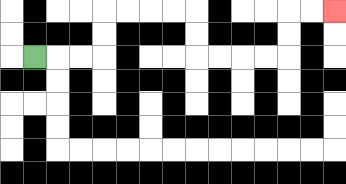{'start': '[1, 2]', 'end': '[14, 0]', 'path_directions': 'R,R,R,U,U,R,R,R,R,D,D,R,R,R,R,U,U,R,R', 'path_coordinates': '[[1, 2], [2, 2], [3, 2], [4, 2], [4, 1], [4, 0], [5, 0], [6, 0], [7, 0], [8, 0], [8, 1], [8, 2], [9, 2], [10, 2], [11, 2], [12, 2], [12, 1], [12, 0], [13, 0], [14, 0]]'}